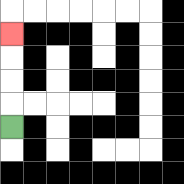{'start': '[0, 5]', 'end': '[0, 1]', 'path_directions': 'U,U,U,U', 'path_coordinates': '[[0, 5], [0, 4], [0, 3], [0, 2], [0, 1]]'}